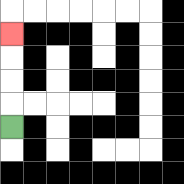{'start': '[0, 5]', 'end': '[0, 1]', 'path_directions': 'U,U,U,U', 'path_coordinates': '[[0, 5], [0, 4], [0, 3], [0, 2], [0, 1]]'}